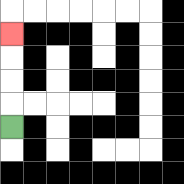{'start': '[0, 5]', 'end': '[0, 1]', 'path_directions': 'U,U,U,U', 'path_coordinates': '[[0, 5], [0, 4], [0, 3], [0, 2], [0, 1]]'}